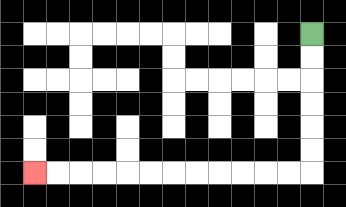{'start': '[13, 1]', 'end': '[1, 7]', 'path_directions': 'D,D,D,D,D,D,L,L,L,L,L,L,L,L,L,L,L,L', 'path_coordinates': '[[13, 1], [13, 2], [13, 3], [13, 4], [13, 5], [13, 6], [13, 7], [12, 7], [11, 7], [10, 7], [9, 7], [8, 7], [7, 7], [6, 7], [5, 7], [4, 7], [3, 7], [2, 7], [1, 7]]'}